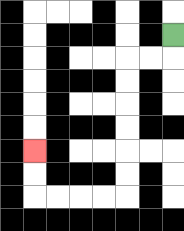{'start': '[7, 1]', 'end': '[1, 6]', 'path_directions': 'D,L,L,D,D,D,D,D,D,L,L,L,L,U,U', 'path_coordinates': '[[7, 1], [7, 2], [6, 2], [5, 2], [5, 3], [5, 4], [5, 5], [5, 6], [5, 7], [5, 8], [4, 8], [3, 8], [2, 8], [1, 8], [1, 7], [1, 6]]'}